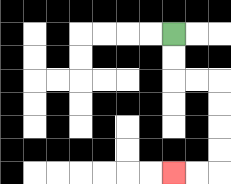{'start': '[7, 1]', 'end': '[7, 7]', 'path_directions': 'D,D,R,R,D,D,D,D,L,L', 'path_coordinates': '[[7, 1], [7, 2], [7, 3], [8, 3], [9, 3], [9, 4], [9, 5], [9, 6], [9, 7], [8, 7], [7, 7]]'}